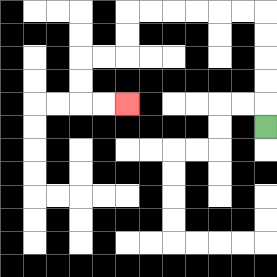{'start': '[11, 5]', 'end': '[5, 4]', 'path_directions': 'U,U,U,U,U,L,L,L,L,L,L,D,D,L,L,D,D,R,R', 'path_coordinates': '[[11, 5], [11, 4], [11, 3], [11, 2], [11, 1], [11, 0], [10, 0], [9, 0], [8, 0], [7, 0], [6, 0], [5, 0], [5, 1], [5, 2], [4, 2], [3, 2], [3, 3], [3, 4], [4, 4], [5, 4]]'}